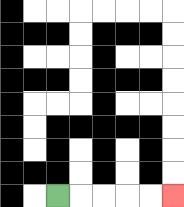{'start': '[2, 8]', 'end': '[7, 8]', 'path_directions': 'R,R,R,R,R', 'path_coordinates': '[[2, 8], [3, 8], [4, 8], [5, 8], [6, 8], [7, 8]]'}